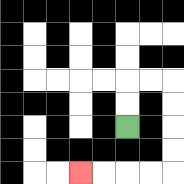{'start': '[5, 5]', 'end': '[3, 7]', 'path_directions': 'U,U,R,R,D,D,D,D,L,L,L,L', 'path_coordinates': '[[5, 5], [5, 4], [5, 3], [6, 3], [7, 3], [7, 4], [7, 5], [7, 6], [7, 7], [6, 7], [5, 7], [4, 7], [3, 7]]'}